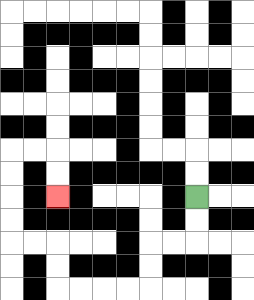{'start': '[8, 8]', 'end': '[2, 8]', 'path_directions': 'D,D,L,L,D,D,L,L,L,L,U,U,L,L,U,U,U,U,R,R,D,D', 'path_coordinates': '[[8, 8], [8, 9], [8, 10], [7, 10], [6, 10], [6, 11], [6, 12], [5, 12], [4, 12], [3, 12], [2, 12], [2, 11], [2, 10], [1, 10], [0, 10], [0, 9], [0, 8], [0, 7], [0, 6], [1, 6], [2, 6], [2, 7], [2, 8]]'}